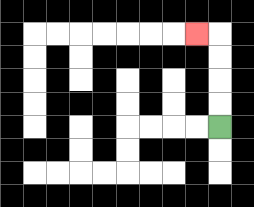{'start': '[9, 5]', 'end': '[8, 1]', 'path_directions': 'U,U,U,U,L', 'path_coordinates': '[[9, 5], [9, 4], [9, 3], [9, 2], [9, 1], [8, 1]]'}